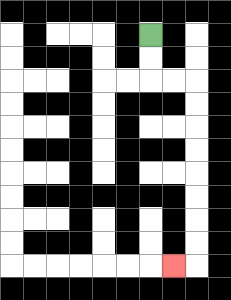{'start': '[6, 1]', 'end': '[7, 11]', 'path_directions': 'D,D,R,R,D,D,D,D,D,D,D,D,L', 'path_coordinates': '[[6, 1], [6, 2], [6, 3], [7, 3], [8, 3], [8, 4], [8, 5], [8, 6], [8, 7], [8, 8], [8, 9], [8, 10], [8, 11], [7, 11]]'}